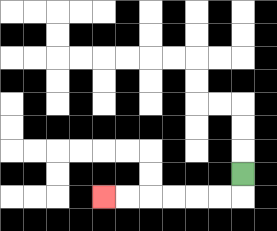{'start': '[10, 7]', 'end': '[4, 8]', 'path_directions': 'D,L,L,L,L,L,L', 'path_coordinates': '[[10, 7], [10, 8], [9, 8], [8, 8], [7, 8], [6, 8], [5, 8], [4, 8]]'}